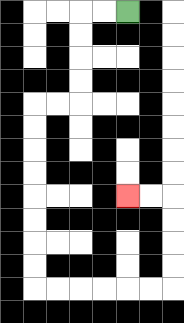{'start': '[5, 0]', 'end': '[5, 8]', 'path_directions': 'L,L,D,D,D,D,L,L,D,D,D,D,D,D,D,D,R,R,R,R,R,R,U,U,U,U,L,L', 'path_coordinates': '[[5, 0], [4, 0], [3, 0], [3, 1], [3, 2], [3, 3], [3, 4], [2, 4], [1, 4], [1, 5], [1, 6], [1, 7], [1, 8], [1, 9], [1, 10], [1, 11], [1, 12], [2, 12], [3, 12], [4, 12], [5, 12], [6, 12], [7, 12], [7, 11], [7, 10], [7, 9], [7, 8], [6, 8], [5, 8]]'}